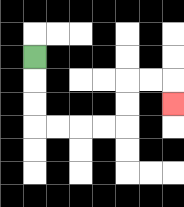{'start': '[1, 2]', 'end': '[7, 4]', 'path_directions': 'D,D,D,R,R,R,R,U,U,R,R,D', 'path_coordinates': '[[1, 2], [1, 3], [1, 4], [1, 5], [2, 5], [3, 5], [4, 5], [5, 5], [5, 4], [5, 3], [6, 3], [7, 3], [7, 4]]'}